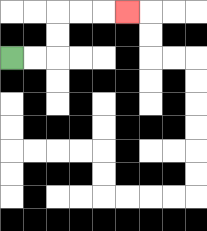{'start': '[0, 2]', 'end': '[5, 0]', 'path_directions': 'R,R,U,U,R,R,R', 'path_coordinates': '[[0, 2], [1, 2], [2, 2], [2, 1], [2, 0], [3, 0], [4, 0], [5, 0]]'}